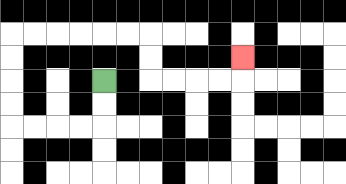{'start': '[4, 3]', 'end': '[10, 2]', 'path_directions': 'D,D,L,L,L,L,U,U,U,U,R,R,R,R,R,R,D,D,R,R,R,R,U', 'path_coordinates': '[[4, 3], [4, 4], [4, 5], [3, 5], [2, 5], [1, 5], [0, 5], [0, 4], [0, 3], [0, 2], [0, 1], [1, 1], [2, 1], [3, 1], [4, 1], [5, 1], [6, 1], [6, 2], [6, 3], [7, 3], [8, 3], [9, 3], [10, 3], [10, 2]]'}